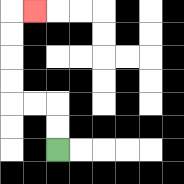{'start': '[2, 6]', 'end': '[1, 0]', 'path_directions': 'U,U,L,L,U,U,U,U,R', 'path_coordinates': '[[2, 6], [2, 5], [2, 4], [1, 4], [0, 4], [0, 3], [0, 2], [0, 1], [0, 0], [1, 0]]'}